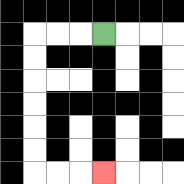{'start': '[4, 1]', 'end': '[4, 7]', 'path_directions': 'L,L,L,D,D,D,D,D,D,R,R,R', 'path_coordinates': '[[4, 1], [3, 1], [2, 1], [1, 1], [1, 2], [1, 3], [1, 4], [1, 5], [1, 6], [1, 7], [2, 7], [3, 7], [4, 7]]'}